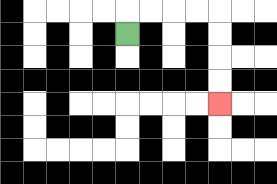{'start': '[5, 1]', 'end': '[9, 4]', 'path_directions': 'U,R,R,R,R,D,D,D,D', 'path_coordinates': '[[5, 1], [5, 0], [6, 0], [7, 0], [8, 0], [9, 0], [9, 1], [9, 2], [9, 3], [9, 4]]'}